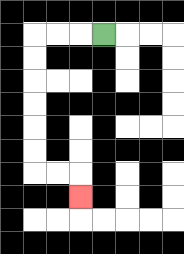{'start': '[4, 1]', 'end': '[3, 8]', 'path_directions': 'L,L,L,D,D,D,D,D,D,R,R,D', 'path_coordinates': '[[4, 1], [3, 1], [2, 1], [1, 1], [1, 2], [1, 3], [1, 4], [1, 5], [1, 6], [1, 7], [2, 7], [3, 7], [3, 8]]'}